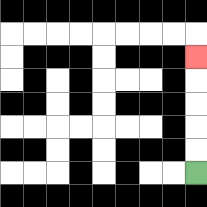{'start': '[8, 7]', 'end': '[8, 2]', 'path_directions': 'U,U,U,U,U', 'path_coordinates': '[[8, 7], [8, 6], [8, 5], [8, 4], [8, 3], [8, 2]]'}